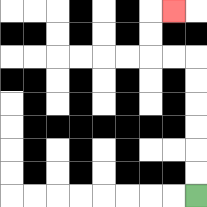{'start': '[8, 8]', 'end': '[7, 0]', 'path_directions': 'U,U,U,U,U,U,L,L,U,U,R', 'path_coordinates': '[[8, 8], [8, 7], [8, 6], [8, 5], [8, 4], [8, 3], [8, 2], [7, 2], [6, 2], [6, 1], [6, 0], [7, 0]]'}